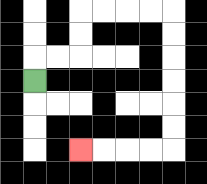{'start': '[1, 3]', 'end': '[3, 6]', 'path_directions': 'U,R,R,U,U,R,R,R,R,D,D,D,D,D,D,L,L,L,L', 'path_coordinates': '[[1, 3], [1, 2], [2, 2], [3, 2], [3, 1], [3, 0], [4, 0], [5, 0], [6, 0], [7, 0], [7, 1], [7, 2], [7, 3], [7, 4], [7, 5], [7, 6], [6, 6], [5, 6], [4, 6], [3, 6]]'}